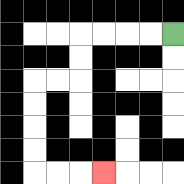{'start': '[7, 1]', 'end': '[4, 7]', 'path_directions': 'L,L,L,L,D,D,L,L,D,D,D,D,R,R,R', 'path_coordinates': '[[7, 1], [6, 1], [5, 1], [4, 1], [3, 1], [3, 2], [3, 3], [2, 3], [1, 3], [1, 4], [1, 5], [1, 6], [1, 7], [2, 7], [3, 7], [4, 7]]'}